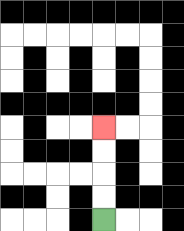{'start': '[4, 9]', 'end': '[4, 5]', 'path_directions': 'U,U,U,U', 'path_coordinates': '[[4, 9], [4, 8], [4, 7], [4, 6], [4, 5]]'}